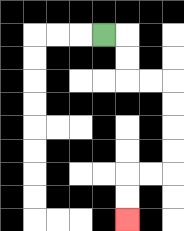{'start': '[4, 1]', 'end': '[5, 9]', 'path_directions': 'R,D,D,R,R,D,D,D,D,L,L,D,D', 'path_coordinates': '[[4, 1], [5, 1], [5, 2], [5, 3], [6, 3], [7, 3], [7, 4], [7, 5], [7, 6], [7, 7], [6, 7], [5, 7], [5, 8], [5, 9]]'}